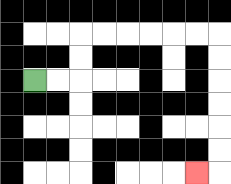{'start': '[1, 3]', 'end': '[8, 7]', 'path_directions': 'R,R,U,U,R,R,R,R,R,R,D,D,D,D,D,D,L', 'path_coordinates': '[[1, 3], [2, 3], [3, 3], [3, 2], [3, 1], [4, 1], [5, 1], [6, 1], [7, 1], [8, 1], [9, 1], [9, 2], [9, 3], [9, 4], [9, 5], [9, 6], [9, 7], [8, 7]]'}